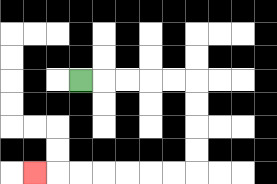{'start': '[3, 3]', 'end': '[1, 7]', 'path_directions': 'R,R,R,R,R,D,D,D,D,L,L,L,L,L,L,L', 'path_coordinates': '[[3, 3], [4, 3], [5, 3], [6, 3], [7, 3], [8, 3], [8, 4], [8, 5], [8, 6], [8, 7], [7, 7], [6, 7], [5, 7], [4, 7], [3, 7], [2, 7], [1, 7]]'}